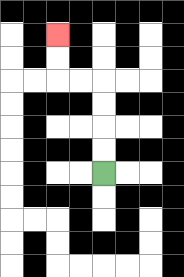{'start': '[4, 7]', 'end': '[2, 1]', 'path_directions': 'U,U,U,U,L,L,U,U', 'path_coordinates': '[[4, 7], [4, 6], [4, 5], [4, 4], [4, 3], [3, 3], [2, 3], [2, 2], [2, 1]]'}